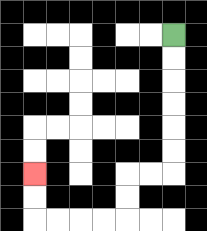{'start': '[7, 1]', 'end': '[1, 7]', 'path_directions': 'D,D,D,D,D,D,L,L,D,D,L,L,L,L,U,U', 'path_coordinates': '[[7, 1], [7, 2], [7, 3], [7, 4], [7, 5], [7, 6], [7, 7], [6, 7], [5, 7], [5, 8], [5, 9], [4, 9], [3, 9], [2, 9], [1, 9], [1, 8], [1, 7]]'}